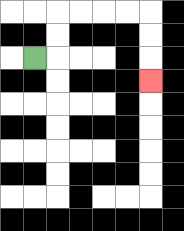{'start': '[1, 2]', 'end': '[6, 3]', 'path_directions': 'R,U,U,R,R,R,R,D,D,D', 'path_coordinates': '[[1, 2], [2, 2], [2, 1], [2, 0], [3, 0], [4, 0], [5, 0], [6, 0], [6, 1], [6, 2], [6, 3]]'}